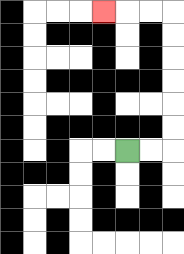{'start': '[5, 6]', 'end': '[4, 0]', 'path_directions': 'R,R,U,U,U,U,U,U,L,L,L', 'path_coordinates': '[[5, 6], [6, 6], [7, 6], [7, 5], [7, 4], [7, 3], [7, 2], [7, 1], [7, 0], [6, 0], [5, 0], [4, 0]]'}